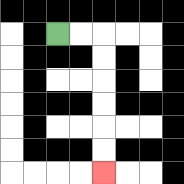{'start': '[2, 1]', 'end': '[4, 7]', 'path_directions': 'R,R,D,D,D,D,D,D', 'path_coordinates': '[[2, 1], [3, 1], [4, 1], [4, 2], [4, 3], [4, 4], [4, 5], [4, 6], [4, 7]]'}